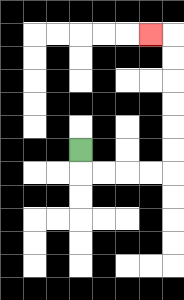{'start': '[3, 6]', 'end': '[6, 1]', 'path_directions': 'D,R,R,R,R,U,U,U,U,U,U,L', 'path_coordinates': '[[3, 6], [3, 7], [4, 7], [5, 7], [6, 7], [7, 7], [7, 6], [7, 5], [7, 4], [7, 3], [7, 2], [7, 1], [6, 1]]'}